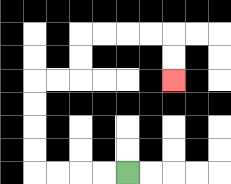{'start': '[5, 7]', 'end': '[7, 3]', 'path_directions': 'L,L,L,L,U,U,U,U,R,R,U,U,R,R,R,R,D,D', 'path_coordinates': '[[5, 7], [4, 7], [3, 7], [2, 7], [1, 7], [1, 6], [1, 5], [1, 4], [1, 3], [2, 3], [3, 3], [3, 2], [3, 1], [4, 1], [5, 1], [6, 1], [7, 1], [7, 2], [7, 3]]'}